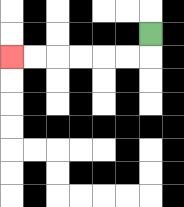{'start': '[6, 1]', 'end': '[0, 2]', 'path_directions': 'D,L,L,L,L,L,L', 'path_coordinates': '[[6, 1], [6, 2], [5, 2], [4, 2], [3, 2], [2, 2], [1, 2], [0, 2]]'}